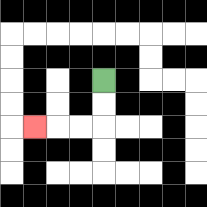{'start': '[4, 3]', 'end': '[1, 5]', 'path_directions': 'D,D,L,L,L', 'path_coordinates': '[[4, 3], [4, 4], [4, 5], [3, 5], [2, 5], [1, 5]]'}